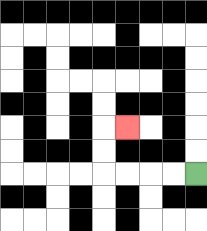{'start': '[8, 7]', 'end': '[5, 5]', 'path_directions': 'L,L,L,L,U,U,R', 'path_coordinates': '[[8, 7], [7, 7], [6, 7], [5, 7], [4, 7], [4, 6], [4, 5], [5, 5]]'}